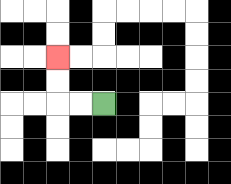{'start': '[4, 4]', 'end': '[2, 2]', 'path_directions': 'L,L,U,U', 'path_coordinates': '[[4, 4], [3, 4], [2, 4], [2, 3], [2, 2]]'}